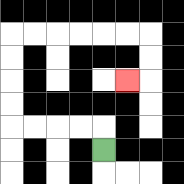{'start': '[4, 6]', 'end': '[5, 3]', 'path_directions': 'U,L,L,L,L,U,U,U,U,R,R,R,R,R,R,D,D,L', 'path_coordinates': '[[4, 6], [4, 5], [3, 5], [2, 5], [1, 5], [0, 5], [0, 4], [0, 3], [0, 2], [0, 1], [1, 1], [2, 1], [3, 1], [4, 1], [5, 1], [6, 1], [6, 2], [6, 3], [5, 3]]'}